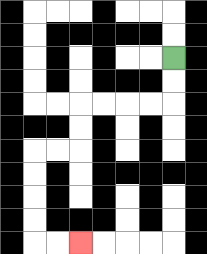{'start': '[7, 2]', 'end': '[3, 10]', 'path_directions': 'D,D,L,L,L,L,D,D,L,L,D,D,D,D,R,R', 'path_coordinates': '[[7, 2], [7, 3], [7, 4], [6, 4], [5, 4], [4, 4], [3, 4], [3, 5], [3, 6], [2, 6], [1, 6], [1, 7], [1, 8], [1, 9], [1, 10], [2, 10], [3, 10]]'}